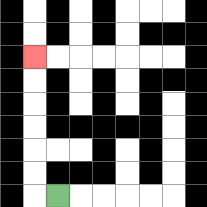{'start': '[2, 8]', 'end': '[1, 2]', 'path_directions': 'L,U,U,U,U,U,U', 'path_coordinates': '[[2, 8], [1, 8], [1, 7], [1, 6], [1, 5], [1, 4], [1, 3], [1, 2]]'}